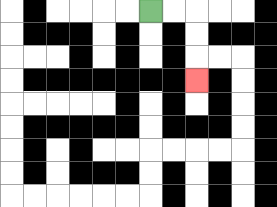{'start': '[6, 0]', 'end': '[8, 3]', 'path_directions': 'R,R,D,D,D', 'path_coordinates': '[[6, 0], [7, 0], [8, 0], [8, 1], [8, 2], [8, 3]]'}